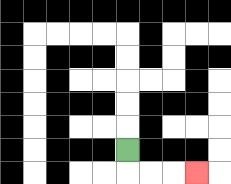{'start': '[5, 6]', 'end': '[8, 7]', 'path_directions': 'D,R,R,R', 'path_coordinates': '[[5, 6], [5, 7], [6, 7], [7, 7], [8, 7]]'}